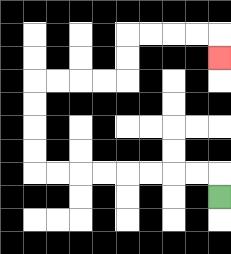{'start': '[9, 8]', 'end': '[9, 2]', 'path_directions': 'U,L,L,L,L,L,L,L,L,U,U,U,U,R,R,R,R,U,U,R,R,R,R,D', 'path_coordinates': '[[9, 8], [9, 7], [8, 7], [7, 7], [6, 7], [5, 7], [4, 7], [3, 7], [2, 7], [1, 7], [1, 6], [1, 5], [1, 4], [1, 3], [2, 3], [3, 3], [4, 3], [5, 3], [5, 2], [5, 1], [6, 1], [7, 1], [8, 1], [9, 1], [9, 2]]'}